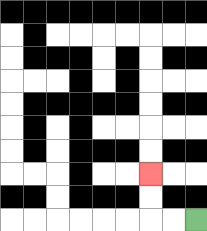{'start': '[8, 9]', 'end': '[6, 7]', 'path_directions': 'L,L,U,U', 'path_coordinates': '[[8, 9], [7, 9], [6, 9], [6, 8], [6, 7]]'}